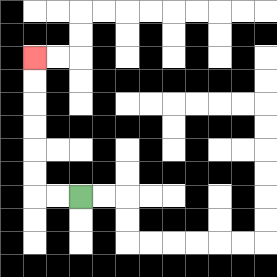{'start': '[3, 8]', 'end': '[1, 2]', 'path_directions': 'L,L,U,U,U,U,U,U', 'path_coordinates': '[[3, 8], [2, 8], [1, 8], [1, 7], [1, 6], [1, 5], [1, 4], [1, 3], [1, 2]]'}